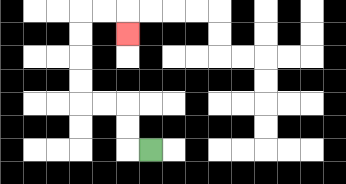{'start': '[6, 6]', 'end': '[5, 1]', 'path_directions': 'L,U,U,L,L,U,U,U,U,R,R,D', 'path_coordinates': '[[6, 6], [5, 6], [5, 5], [5, 4], [4, 4], [3, 4], [3, 3], [3, 2], [3, 1], [3, 0], [4, 0], [5, 0], [5, 1]]'}